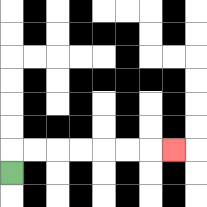{'start': '[0, 7]', 'end': '[7, 6]', 'path_directions': 'U,R,R,R,R,R,R,R', 'path_coordinates': '[[0, 7], [0, 6], [1, 6], [2, 6], [3, 6], [4, 6], [5, 6], [6, 6], [7, 6]]'}